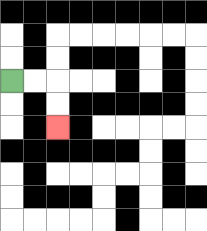{'start': '[0, 3]', 'end': '[2, 5]', 'path_directions': 'R,R,D,D', 'path_coordinates': '[[0, 3], [1, 3], [2, 3], [2, 4], [2, 5]]'}